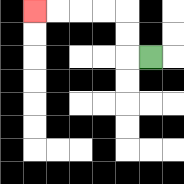{'start': '[6, 2]', 'end': '[1, 0]', 'path_directions': 'L,U,U,L,L,L,L', 'path_coordinates': '[[6, 2], [5, 2], [5, 1], [5, 0], [4, 0], [3, 0], [2, 0], [1, 0]]'}